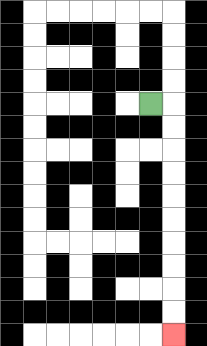{'start': '[6, 4]', 'end': '[7, 14]', 'path_directions': 'R,D,D,D,D,D,D,D,D,D,D', 'path_coordinates': '[[6, 4], [7, 4], [7, 5], [7, 6], [7, 7], [7, 8], [7, 9], [7, 10], [7, 11], [7, 12], [7, 13], [7, 14]]'}